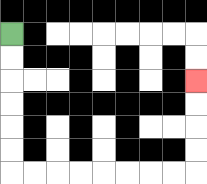{'start': '[0, 1]', 'end': '[8, 3]', 'path_directions': 'D,D,D,D,D,D,R,R,R,R,R,R,R,R,U,U,U,U', 'path_coordinates': '[[0, 1], [0, 2], [0, 3], [0, 4], [0, 5], [0, 6], [0, 7], [1, 7], [2, 7], [3, 7], [4, 7], [5, 7], [6, 7], [7, 7], [8, 7], [8, 6], [8, 5], [8, 4], [8, 3]]'}